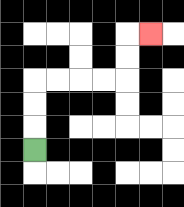{'start': '[1, 6]', 'end': '[6, 1]', 'path_directions': 'U,U,U,R,R,R,R,U,U,R', 'path_coordinates': '[[1, 6], [1, 5], [1, 4], [1, 3], [2, 3], [3, 3], [4, 3], [5, 3], [5, 2], [5, 1], [6, 1]]'}